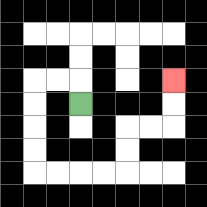{'start': '[3, 4]', 'end': '[7, 3]', 'path_directions': 'U,L,L,D,D,D,D,R,R,R,R,U,U,R,R,U,U', 'path_coordinates': '[[3, 4], [3, 3], [2, 3], [1, 3], [1, 4], [1, 5], [1, 6], [1, 7], [2, 7], [3, 7], [4, 7], [5, 7], [5, 6], [5, 5], [6, 5], [7, 5], [7, 4], [7, 3]]'}